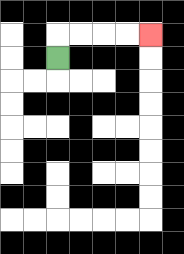{'start': '[2, 2]', 'end': '[6, 1]', 'path_directions': 'U,R,R,R,R', 'path_coordinates': '[[2, 2], [2, 1], [3, 1], [4, 1], [5, 1], [6, 1]]'}